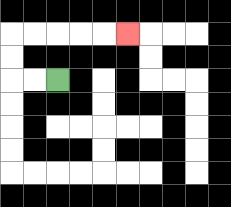{'start': '[2, 3]', 'end': '[5, 1]', 'path_directions': 'L,L,U,U,R,R,R,R,R', 'path_coordinates': '[[2, 3], [1, 3], [0, 3], [0, 2], [0, 1], [1, 1], [2, 1], [3, 1], [4, 1], [5, 1]]'}